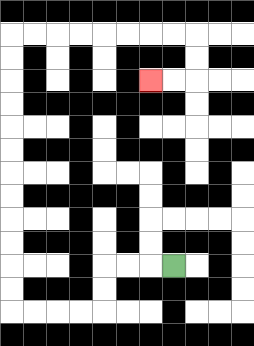{'start': '[7, 11]', 'end': '[6, 3]', 'path_directions': 'L,L,L,D,D,L,L,L,L,U,U,U,U,U,U,U,U,U,U,U,U,R,R,R,R,R,R,R,R,D,D,L,L', 'path_coordinates': '[[7, 11], [6, 11], [5, 11], [4, 11], [4, 12], [4, 13], [3, 13], [2, 13], [1, 13], [0, 13], [0, 12], [0, 11], [0, 10], [0, 9], [0, 8], [0, 7], [0, 6], [0, 5], [0, 4], [0, 3], [0, 2], [0, 1], [1, 1], [2, 1], [3, 1], [4, 1], [5, 1], [6, 1], [7, 1], [8, 1], [8, 2], [8, 3], [7, 3], [6, 3]]'}